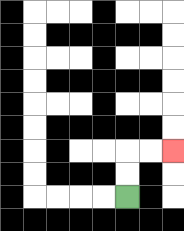{'start': '[5, 8]', 'end': '[7, 6]', 'path_directions': 'U,U,R,R', 'path_coordinates': '[[5, 8], [5, 7], [5, 6], [6, 6], [7, 6]]'}